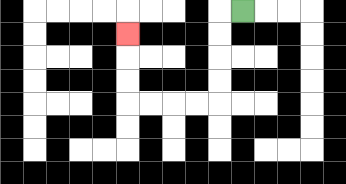{'start': '[10, 0]', 'end': '[5, 1]', 'path_directions': 'L,D,D,D,D,L,L,L,L,U,U,U', 'path_coordinates': '[[10, 0], [9, 0], [9, 1], [9, 2], [9, 3], [9, 4], [8, 4], [7, 4], [6, 4], [5, 4], [5, 3], [5, 2], [5, 1]]'}